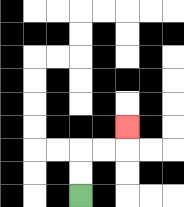{'start': '[3, 8]', 'end': '[5, 5]', 'path_directions': 'U,U,R,R,U', 'path_coordinates': '[[3, 8], [3, 7], [3, 6], [4, 6], [5, 6], [5, 5]]'}